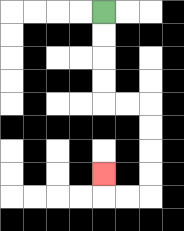{'start': '[4, 0]', 'end': '[4, 7]', 'path_directions': 'D,D,D,D,R,R,D,D,D,D,L,L,U', 'path_coordinates': '[[4, 0], [4, 1], [4, 2], [4, 3], [4, 4], [5, 4], [6, 4], [6, 5], [6, 6], [6, 7], [6, 8], [5, 8], [4, 8], [4, 7]]'}